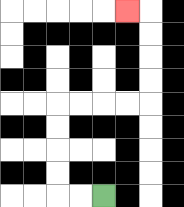{'start': '[4, 8]', 'end': '[5, 0]', 'path_directions': 'L,L,U,U,U,U,R,R,R,R,U,U,U,U,L', 'path_coordinates': '[[4, 8], [3, 8], [2, 8], [2, 7], [2, 6], [2, 5], [2, 4], [3, 4], [4, 4], [5, 4], [6, 4], [6, 3], [6, 2], [6, 1], [6, 0], [5, 0]]'}